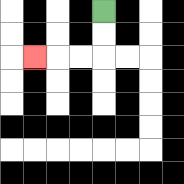{'start': '[4, 0]', 'end': '[1, 2]', 'path_directions': 'D,D,L,L,L', 'path_coordinates': '[[4, 0], [4, 1], [4, 2], [3, 2], [2, 2], [1, 2]]'}